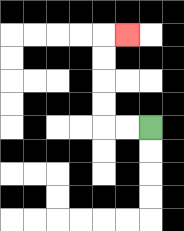{'start': '[6, 5]', 'end': '[5, 1]', 'path_directions': 'L,L,U,U,U,U,R', 'path_coordinates': '[[6, 5], [5, 5], [4, 5], [4, 4], [4, 3], [4, 2], [4, 1], [5, 1]]'}